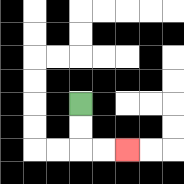{'start': '[3, 4]', 'end': '[5, 6]', 'path_directions': 'D,D,R,R', 'path_coordinates': '[[3, 4], [3, 5], [3, 6], [4, 6], [5, 6]]'}